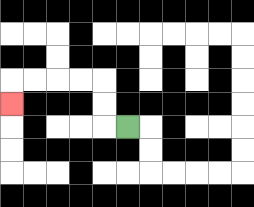{'start': '[5, 5]', 'end': '[0, 4]', 'path_directions': 'L,U,U,L,L,L,L,D', 'path_coordinates': '[[5, 5], [4, 5], [4, 4], [4, 3], [3, 3], [2, 3], [1, 3], [0, 3], [0, 4]]'}